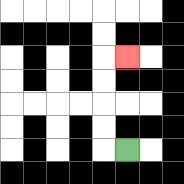{'start': '[5, 6]', 'end': '[5, 2]', 'path_directions': 'L,U,U,U,U,R', 'path_coordinates': '[[5, 6], [4, 6], [4, 5], [4, 4], [4, 3], [4, 2], [5, 2]]'}